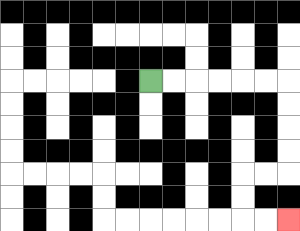{'start': '[6, 3]', 'end': '[12, 9]', 'path_directions': 'R,R,R,R,R,R,D,D,D,D,L,L,D,D,R,R', 'path_coordinates': '[[6, 3], [7, 3], [8, 3], [9, 3], [10, 3], [11, 3], [12, 3], [12, 4], [12, 5], [12, 6], [12, 7], [11, 7], [10, 7], [10, 8], [10, 9], [11, 9], [12, 9]]'}